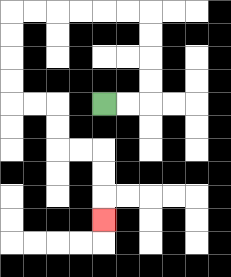{'start': '[4, 4]', 'end': '[4, 9]', 'path_directions': 'R,R,U,U,U,U,L,L,L,L,L,L,D,D,D,D,R,R,D,D,R,R,D,D,D', 'path_coordinates': '[[4, 4], [5, 4], [6, 4], [6, 3], [6, 2], [6, 1], [6, 0], [5, 0], [4, 0], [3, 0], [2, 0], [1, 0], [0, 0], [0, 1], [0, 2], [0, 3], [0, 4], [1, 4], [2, 4], [2, 5], [2, 6], [3, 6], [4, 6], [4, 7], [4, 8], [4, 9]]'}